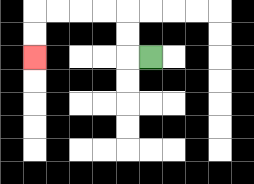{'start': '[6, 2]', 'end': '[1, 2]', 'path_directions': 'L,U,U,L,L,L,L,D,D', 'path_coordinates': '[[6, 2], [5, 2], [5, 1], [5, 0], [4, 0], [3, 0], [2, 0], [1, 0], [1, 1], [1, 2]]'}